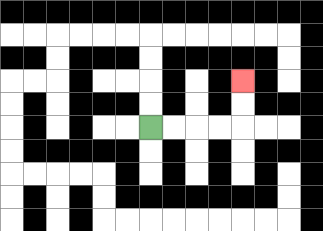{'start': '[6, 5]', 'end': '[10, 3]', 'path_directions': 'R,R,R,R,U,U', 'path_coordinates': '[[6, 5], [7, 5], [8, 5], [9, 5], [10, 5], [10, 4], [10, 3]]'}